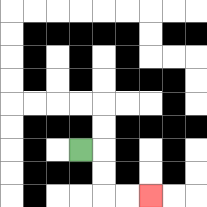{'start': '[3, 6]', 'end': '[6, 8]', 'path_directions': 'R,D,D,R,R', 'path_coordinates': '[[3, 6], [4, 6], [4, 7], [4, 8], [5, 8], [6, 8]]'}